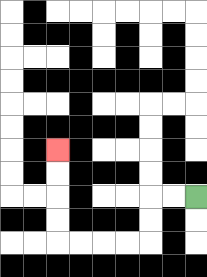{'start': '[8, 8]', 'end': '[2, 6]', 'path_directions': 'L,L,D,D,L,L,L,L,U,U,U,U', 'path_coordinates': '[[8, 8], [7, 8], [6, 8], [6, 9], [6, 10], [5, 10], [4, 10], [3, 10], [2, 10], [2, 9], [2, 8], [2, 7], [2, 6]]'}